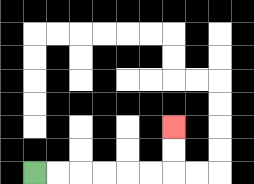{'start': '[1, 7]', 'end': '[7, 5]', 'path_directions': 'R,R,R,R,R,R,U,U', 'path_coordinates': '[[1, 7], [2, 7], [3, 7], [4, 7], [5, 7], [6, 7], [7, 7], [7, 6], [7, 5]]'}